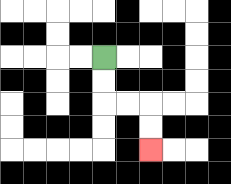{'start': '[4, 2]', 'end': '[6, 6]', 'path_directions': 'D,D,R,R,D,D', 'path_coordinates': '[[4, 2], [4, 3], [4, 4], [5, 4], [6, 4], [6, 5], [6, 6]]'}